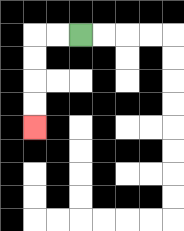{'start': '[3, 1]', 'end': '[1, 5]', 'path_directions': 'L,L,D,D,D,D', 'path_coordinates': '[[3, 1], [2, 1], [1, 1], [1, 2], [1, 3], [1, 4], [1, 5]]'}